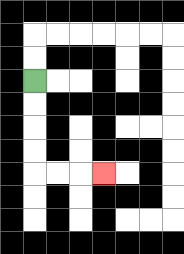{'start': '[1, 3]', 'end': '[4, 7]', 'path_directions': 'D,D,D,D,R,R,R', 'path_coordinates': '[[1, 3], [1, 4], [1, 5], [1, 6], [1, 7], [2, 7], [3, 7], [4, 7]]'}